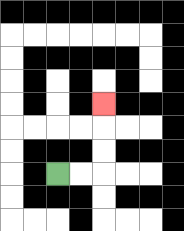{'start': '[2, 7]', 'end': '[4, 4]', 'path_directions': 'R,R,U,U,U', 'path_coordinates': '[[2, 7], [3, 7], [4, 7], [4, 6], [4, 5], [4, 4]]'}